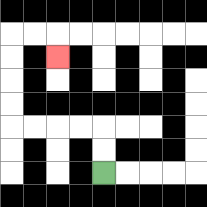{'start': '[4, 7]', 'end': '[2, 2]', 'path_directions': 'U,U,L,L,L,L,U,U,U,U,R,R,D', 'path_coordinates': '[[4, 7], [4, 6], [4, 5], [3, 5], [2, 5], [1, 5], [0, 5], [0, 4], [0, 3], [0, 2], [0, 1], [1, 1], [2, 1], [2, 2]]'}